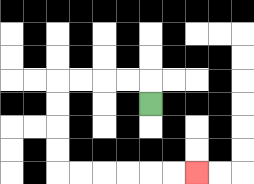{'start': '[6, 4]', 'end': '[8, 7]', 'path_directions': 'U,L,L,L,L,D,D,D,D,R,R,R,R,R,R', 'path_coordinates': '[[6, 4], [6, 3], [5, 3], [4, 3], [3, 3], [2, 3], [2, 4], [2, 5], [2, 6], [2, 7], [3, 7], [4, 7], [5, 7], [6, 7], [7, 7], [8, 7]]'}